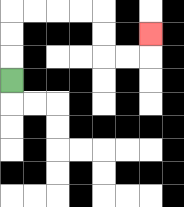{'start': '[0, 3]', 'end': '[6, 1]', 'path_directions': 'U,U,U,R,R,R,R,D,D,R,R,U', 'path_coordinates': '[[0, 3], [0, 2], [0, 1], [0, 0], [1, 0], [2, 0], [3, 0], [4, 0], [4, 1], [4, 2], [5, 2], [6, 2], [6, 1]]'}